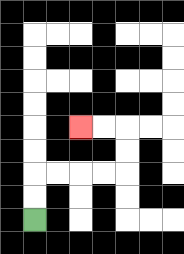{'start': '[1, 9]', 'end': '[3, 5]', 'path_directions': 'U,U,R,R,R,R,U,U,L,L', 'path_coordinates': '[[1, 9], [1, 8], [1, 7], [2, 7], [3, 7], [4, 7], [5, 7], [5, 6], [5, 5], [4, 5], [3, 5]]'}